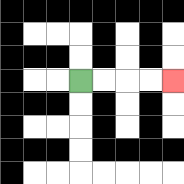{'start': '[3, 3]', 'end': '[7, 3]', 'path_directions': 'R,R,R,R', 'path_coordinates': '[[3, 3], [4, 3], [5, 3], [6, 3], [7, 3]]'}